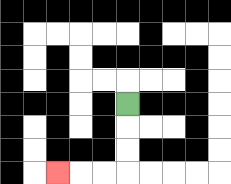{'start': '[5, 4]', 'end': '[2, 7]', 'path_directions': 'D,D,D,L,L,L', 'path_coordinates': '[[5, 4], [5, 5], [5, 6], [5, 7], [4, 7], [3, 7], [2, 7]]'}